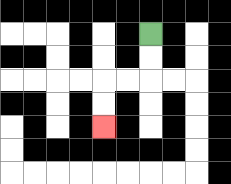{'start': '[6, 1]', 'end': '[4, 5]', 'path_directions': 'D,D,L,L,D,D', 'path_coordinates': '[[6, 1], [6, 2], [6, 3], [5, 3], [4, 3], [4, 4], [4, 5]]'}